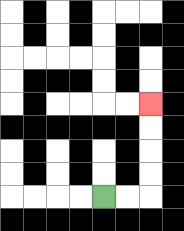{'start': '[4, 8]', 'end': '[6, 4]', 'path_directions': 'R,R,U,U,U,U', 'path_coordinates': '[[4, 8], [5, 8], [6, 8], [6, 7], [6, 6], [6, 5], [6, 4]]'}